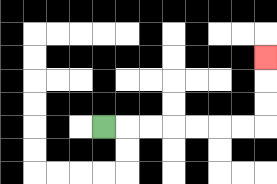{'start': '[4, 5]', 'end': '[11, 2]', 'path_directions': 'R,R,R,R,R,R,R,U,U,U', 'path_coordinates': '[[4, 5], [5, 5], [6, 5], [7, 5], [8, 5], [9, 5], [10, 5], [11, 5], [11, 4], [11, 3], [11, 2]]'}